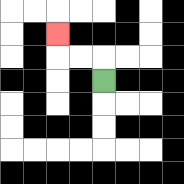{'start': '[4, 3]', 'end': '[2, 1]', 'path_directions': 'U,L,L,U', 'path_coordinates': '[[4, 3], [4, 2], [3, 2], [2, 2], [2, 1]]'}